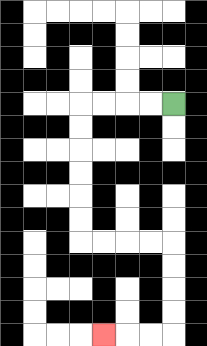{'start': '[7, 4]', 'end': '[4, 14]', 'path_directions': 'L,L,L,L,D,D,D,D,D,D,R,R,R,R,D,D,D,D,L,L,L', 'path_coordinates': '[[7, 4], [6, 4], [5, 4], [4, 4], [3, 4], [3, 5], [3, 6], [3, 7], [3, 8], [3, 9], [3, 10], [4, 10], [5, 10], [6, 10], [7, 10], [7, 11], [7, 12], [7, 13], [7, 14], [6, 14], [5, 14], [4, 14]]'}